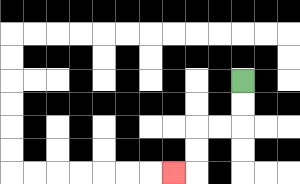{'start': '[10, 3]', 'end': '[7, 7]', 'path_directions': 'D,D,L,L,D,D,L', 'path_coordinates': '[[10, 3], [10, 4], [10, 5], [9, 5], [8, 5], [8, 6], [8, 7], [7, 7]]'}